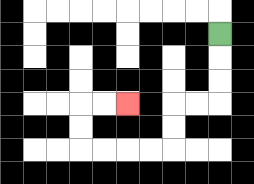{'start': '[9, 1]', 'end': '[5, 4]', 'path_directions': 'D,D,D,L,L,D,D,L,L,L,L,U,U,R,R', 'path_coordinates': '[[9, 1], [9, 2], [9, 3], [9, 4], [8, 4], [7, 4], [7, 5], [7, 6], [6, 6], [5, 6], [4, 6], [3, 6], [3, 5], [3, 4], [4, 4], [5, 4]]'}